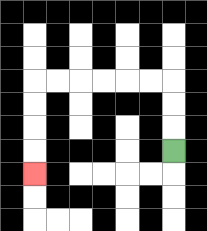{'start': '[7, 6]', 'end': '[1, 7]', 'path_directions': 'U,U,U,L,L,L,L,L,L,D,D,D,D', 'path_coordinates': '[[7, 6], [7, 5], [7, 4], [7, 3], [6, 3], [5, 3], [4, 3], [3, 3], [2, 3], [1, 3], [1, 4], [1, 5], [1, 6], [1, 7]]'}